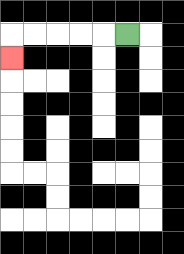{'start': '[5, 1]', 'end': '[0, 2]', 'path_directions': 'L,L,L,L,L,D', 'path_coordinates': '[[5, 1], [4, 1], [3, 1], [2, 1], [1, 1], [0, 1], [0, 2]]'}